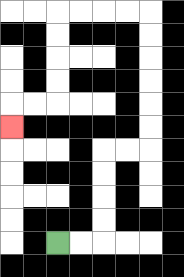{'start': '[2, 10]', 'end': '[0, 5]', 'path_directions': 'R,R,U,U,U,U,R,R,U,U,U,U,U,U,L,L,L,L,D,D,D,D,L,L,D', 'path_coordinates': '[[2, 10], [3, 10], [4, 10], [4, 9], [4, 8], [4, 7], [4, 6], [5, 6], [6, 6], [6, 5], [6, 4], [6, 3], [6, 2], [6, 1], [6, 0], [5, 0], [4, 0], [3, 0], [2, 0], [2, 1], [2, 2], [2, 3], [2, 4], [1, 4], [0, 4], [0, 5]]'}